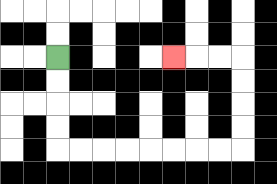{'start': '[2, 2]', 'end': '[7, 2]', 'path_directions': 'D,D,D,D,R,R,R,R,R,R,R,R,U,U,U,U,L,L,L', 'path_coordinates': '[[2, 2], [2, 3], [2, 4], [2, 5], [2, 6], [3, 6], [4, 6], [5, 6], [6, 6], [7, 6], [8, 6], [9, 6], [10, 6], [10, 5], [10, 4], [10, 3], [10, 2], [9, 2], [8, 2], [7, 2]]'}